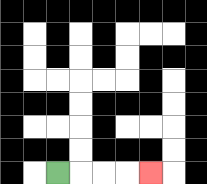{'start': '[2, 7]', 'end': '[6, 7]', 'path_directions': 'R,R,R,R', 'path_coordinates': '[[2, 7], [3, 7], [4, 7], [5, 7], [6, 7]]'}